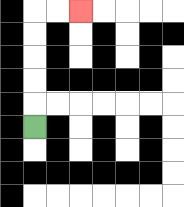{'start': '[1, 5]', 'end': '[3, 0]', 'path_directions': 'U,U,U,U,U,R,R', 'path_coordinates': '[[1, 5], [1, 4], [1, 3], [1, 2], [1, 1], [1, 0], [2, 0], [3, 0]]'}